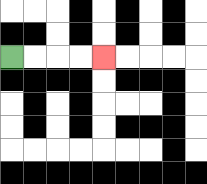{'start': '[0, 2]', 'end': '[4, 2]', 'path_directions': 'R,R,R,R', 'path_coordinates': '[[0, 2], [1, 2], [2, 2], [3, 2], [4, 2]]'}